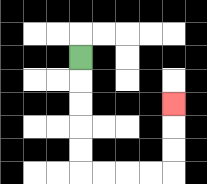{'start': '[3, 2]', 'end': '[7, 4]', 'path_directions': 'D,D,D,D,D,R,R,R,R,U,U,U', 'path_coordinates': '[[3, 2], [3, 3], [3, 4], [3, 5], [3, 6], [3, 7], [4, 7], [5, 7], [6, 7], [7, 7], [7, 6], [7, 5], [7, 4]]'}